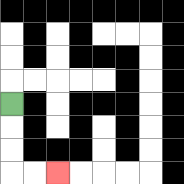{'start': '[0, 4]', 'end': '[2, 7]', 'path_directions': 'D,D,D,R,R', 'path_coordinates': '[[0, 4], [0, 5], [0, 6], [0, 7], [1, 7], [2, 7]]'}